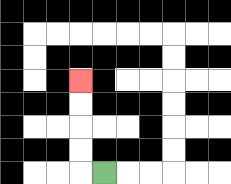{'start': '[4, 7]', 'end': '[3, 3]', 'path_directions': 'L,U,U,U,U', 'path_coordinates': '[[4, 7], [3, 7], [3, 6], [3, 5], [3, 4], [3, 3]]'}